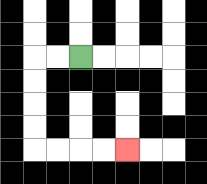{'start': '[3, 2]', 'end': '[5, 6]', 'path_directions': 'L,L,D,D,D,D,R,R,R,R', 'path_coordinates': '[[3, 2], [2, 2], [1, 2], [1, 3], [1, 4], [1, 5], [1, 6], [2, 6], [3, 6], [4, 6], [5, 6]]'}